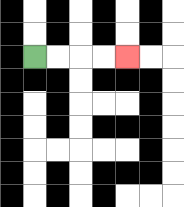{'start': '[1, 2]', 'end': '[5, 2]', 'path_directions': 'R,R,R,R', 'path_coordinates': '[[1, 2], [2, 2], [3, 2], [4, 2], [5, 2]]'}